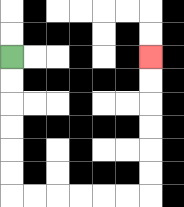{'start': '[0, 2]', 'end': '[6, 2]', 'path_directions': 'D,D,D,D,D,D,R,R,R,R,R,R,U,U,U,U,U,U', 'path_coordinates': '[[0, 2], [0, 3], [0, 4], [0, 5], [0, 6], [0, 7], [0, 8], [1, 8], [2, 8], [3, 8], [4, 8], [5, 8], [6, 8], [6, 7], [6, 6], [6, 5], [6, 4], [6, 3], [6, 2]]'}